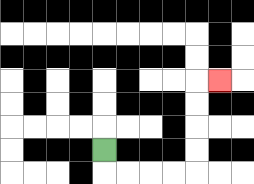{'start': '[4, 6]', 'end': '[9, 3]', 'path_directions': 'D,R,R,R,R,U,U,U,U,R', 'path_coordinates': '[[4, 6], [4, 7], [5, 7], [6, 7], [7, 7], [8, 7], [8, 6], [8, 5], [8, 4], [8, 3], [9, 3]]'}